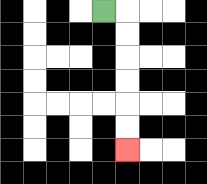{'start': '[4, 0]', 'end': '[5, 6]', 'path_directions': 'R,D,D,D,D,D,D', 'path_coordinates': '[[4, 0], [5, 0], [5, 1], [5, 2], [5, 3], [5, 4], [5, 5], [5, 6]]'}